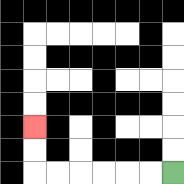{'start': '[7, 7]', 'end': '[1, 5]', 'path_directions': 'L,L,L,L,L,L,U,U', 'path_coordinates': '[[7, 7], [6, 7], [5, 7], [4, 7], [3, 7], [2, 7], [1, 7], [1, 6], [1, 5]]'}